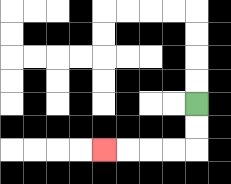{'start': '[8, 4]', 'end': '[4, 6]', 'path_directions': 'D,D,L,L,L,L', 'path_coordinates': '[[8, 4], [8, 5], [8, 6], [7, 6], [6, 6], [5, 6], [4, 6]]'}